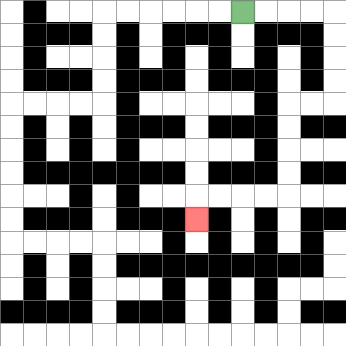{'start': '[10, 0]', 'end': '[8, 9]', 'path_directions': 'R,R,R,R,D,D,D,D,L,L,D,D,D,D,L,L,L,L,D', 'path_coordinates': '[[10, 0], [11, 0], [12, 0], [13, 0], [14, 0], [14, 1], [14, 2], [14, 3], [14, 4], [13, 4], [12, 4], [12, 5], [12, 6], [12, 7], [12, 8], [11, 8], [10, 8], [9, 8], [8, 8], [8, 9]]'}